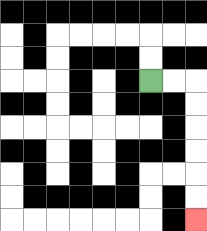{'start': '[6, 3]', 'end': '[8, 9]', 'path_directions': 'R,R,D,D,D,D,D,D', 'path_coordinates': '[[6, 3], [7, 3], [8, 3], [8, 4], [8, 5], [8, 6], [8, 7], [8, 8], [8, 9]]'}